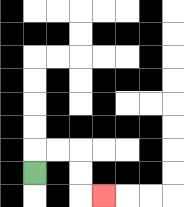{'start': '[1, 7]', 'end': '[4, 8]', 'path_directions': 'U,R,R,D,D,R', 'path_coordinates': '[[1, 7], [1, 6], [2, 6], [3, 6], [3, 7], [3, 8], [4, 8]]'}